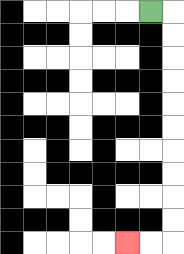{'start': '[6, 0]', 'end': '[5, 10]', 'path_directions': 'R,D,D,D,D,D,D,D,D,D,D,L,L', 'path_coordinates': '[[6, 0], [7, 0], [7, 1], [7, 2], [7, 3], [7, 4], [7, 5], [7, 6], [7, 7], [7, 8], [7, 9], [7, 10], [6, 10], [5, 10]]'}